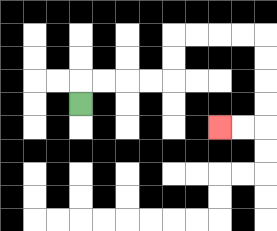{'start': '[3, 4]', 'end': '[9, 5]', 'path_directions': 'U,R,R,R,R,U,U,R,R,R,R,D,D,D,D,L,L', 'path_coordinates': '[[3, 4], [3, 3], [4, 3], [5, 3], [6, 3], [7, 3], [7, 2], [7, 1], [8, 1], [9, 1], [10, 1], [11, 1], [11, 2], [11, 3], [11, 4], [11, 5], [10, 5], [9, 5]]'}